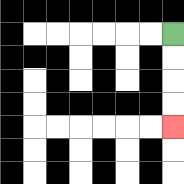{'start': '[7, 1]', 'end': '[7, 5]', 'path_directions': 'D,D,D,D', 'path_coordinates': '[[7, 1], [7, 2], [7, 3], [7, 4], [7, 5]]'}